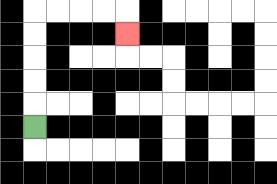{'start': '[1, 5]', 'end': '[5, 1]', 'path_directions': 'U,U,U,U,U,R,R,R,R,D', 'path_coordinates': '[[1, 5], [1, 4], [1, 3], [1, 2], [1, 1], [1, 0], [2, 0], [3, 0], [4, 0], [5, 0], [5, 1]]'}